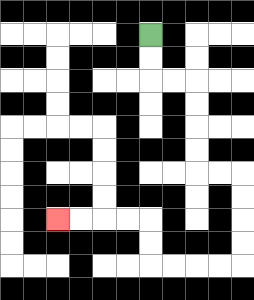{'start': '[6, 1]', 'end': '[2, 9]', 'path_directions': 'D,D,R,R,D,D,D,D,R,R,D,D,D,D,L,L,L,L,U,U,L,L,L,L', 'path_coordinates': '[[6, 1], [6, 2], [6, 3], [7, 3], [8, 3], [8, 4], [8, 5], [8, 6], [8, 7], [9, 7], [10, 7], [10, 8], [10, 9], [10, 10], [10, 11], [9, 11], [8, 11], [7, 11], [6, 11], [6, 10], [6, 9], [5, 9], [4, 9], [3, 9], [2, 9]]'}